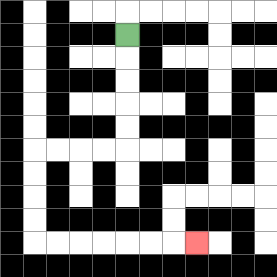{'start': '[5, 1]', 'end': '[8, 10]', 'path_directions': 'D,D,D,D,D,L,L,L,L,D,D,D,D,R,R,R,R,R,R,R', 'path_coordinates': '[[5, 1], [5, 2], [5, 3], [5, 4], [5, 5], [5, 6], [4, 6], [3, 6], [2, 6], [1, 6], [1, 7], [1, 8], [1, 9], [1, 10], [2, 10], [3, 10], [4, 10], [5, 10], [6, 10], [7, 10], [8, 10]]'}